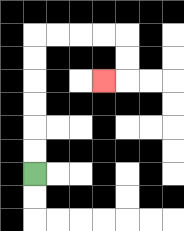{'start': '[1, 7]', 'end': '[4, 3]', 'path_directions': 'U,U,U,U,U,U,R,R,R,R,D,D,L', 'path_coordinates': '[[1, 7], [1, 6], [1, 5], [1, 4], [1, 3], [1, 2], [1, 1], [2, 1], [3, 1], [4, 1], [5, 1], [5, 2], [5, 3], [4, 3]]'}